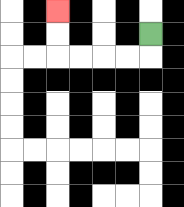{'start': '[6, 1]', 'end': '[2, 0]', 'path_directions': 'D,L,L,L,L,U,U', 'path_coordinates': '[[6, 1], [6, 2], [5, 2], [4, 2], [3, 2], [2, 2], [2, 1], [2, 0]]'}